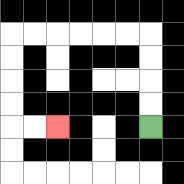{'start': '[6, 5]', 'end': '[2, 5]', 'path_directions': 'U,U,U,U,L,L,L,L,L,L,D,D,D,D,R,R', 'path_coordinates': '[[6, 5], [6, 4], [6, 3], [6, 2], [6, 1], [5, 1], [4, 1], [3, 1], [2, 1], [1, 1], [0, 1], [0, 2], [0, 3], [0, 4], [0, 5], [1, 5], [2, 5]]'}